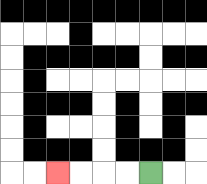{'start': '[6, 7]', 'end': '[2, 7]', 'path_directions': 'L,L,L,L', 'path_coordinates': '[[6, 7], [5, 7], [4, 7], [3, 7], [2, 7]]'}